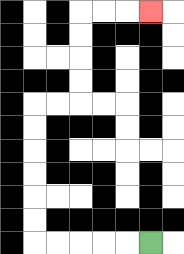{'start': '[6, 10]', 'end': '[6, 0]', 'path_directions': 'L,L,L,L,L,U,U,U,U,U,U,R,R,U,U,U,U,R,R,R', 'path_coordinates': '[[6, 10], [5, 10], [4, 10], [3, 10], [2, 10], [1, 10], [1, 9], [1, 8], [1, 7], [1, 6], [1, 5], [1, 4], [2, 4], [3, 4], [3, 3], [3, 2], [3, 1], [3, 0], [4, 0], [5, 0], [6, 0]]'}